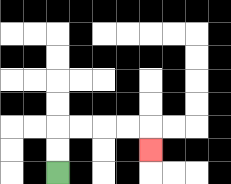{'start': '[2, 7]', 'end': '[6, 6]', 'path_directions': 'U,U,R,R,R,R,D', 'path_coordinates': '[[2, 7], [2, 6], [2, 5], [3, 5], [4, 5], [5, 5], [6, 5], [6, 6]]'}